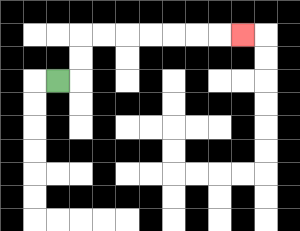{'start': '[2, 3]', 'end': '[10, 1]', 'path_directions': 'R,U,U,R,R,R,R,R,R,R', 'path_coordinates': '[[2, 3], [3, 3], [3, 2], [3, 1], [4, 1], [5, 1], [6, 1], [7, 1], [8, 1], [9, 1], [10, 1]]'}